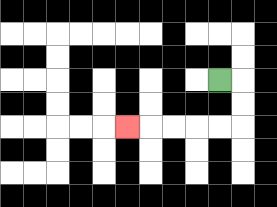{'start': '[9, 3]', 'end': '[5, 5]', 'path_directions': 'R,D,D,L,L,L,L,L', 'path_coordinates': '[[9, 3], [10, 3], [10, 4], [10, 5], [9, 5], [8, 5], [7, 5], [6, 5], [5, 5]]'}